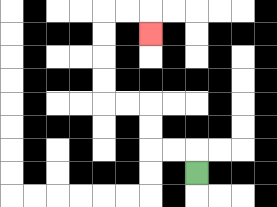{'start': '[8, 7]', 'end': '[6, 1]', 'path_directions': 'U,L,L,U,U,L,L,U,U,U,U,R,R,D', 'path_coordinates': '[[8, 7], [8, 6], [7, 6], [6, 6], [6, 5], [6, 4], [5, 4], [4, 4], [4, 3], [4, 2], [4, 1], [4, 0], [5, 0], [6, 0], [6, 1]]'}